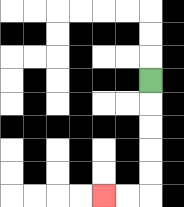{'start': '[6, 3]', 'end': '[4, 8]', 'path_directions': 'D,D,D,D,D,L,L', 'path_coordinates': '[[6, 3], [6, 4], [6, 5], [6, 6], [6, 7], [6, 8], [5, 8], [4, 8]]'}